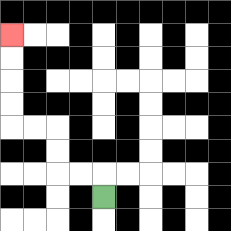{'start': '[4, 8]', 'end': '[0, 1]', 'path_directions': 'U,L,L,U,U,L,L,U,U,U,U', 'path_coordinates': '[[4, 8], [4, 7], [3, 7], [2, 7], [2, 6], [2, 5], [1, 5], [0, 5], [0, 4], [0, 3], [0, 2], [0, 1]]'}